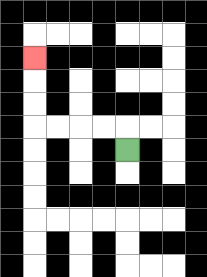{'start': '[5, 6]', 'end': '[1, 2]', 'path_directions': 'U,L,L,L,L,U,U,U', 'path_coordinates': '[[5, 6], [5, 5], [4, 5], [3, 5], [2, 5], [1, 5], [1, 4], [1, 3], [1, 2]]'}